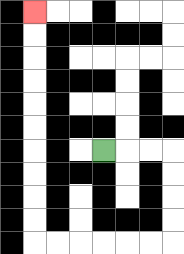{'start': '[4, 6]', 'end': '[1, 0]', 'path_directions': 'R,R,R,D,D,D,D,L,L,L,L,L,L,U,U,U,U,U,U,U,U,U,U', 'path_coordinates': '[[4, 6], [5, 6], [6, 6], [7, 6], [7, 7], [7, 8], [7, 9], [7, 10], [6, 10], [5, 10], [4, 10], [3, 10], [2, 10], [1, 10], [1, 9], [1, 8], [1, 7], [1, 6], [1, 5], [1, 4], [1, 3], [1, 2], [1, 1], [1, 0]]'}